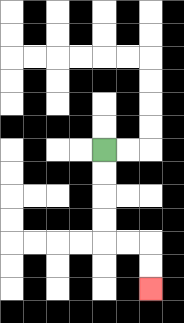{'start': '[4, 6]', 'end': '[6, 12]', 'path_directions': 'D,D,D,D,R,R,D,D', 'path_coordinates': '[[4, 6], [4, 7], [4, 8], [4, 9], [4, 10], [5, 10], [6, 10], [6, 11], [6, 12]]'}